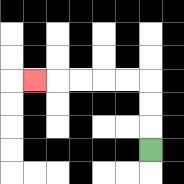{'start': '[6, 6]', 'end': '[1, 3]', 'path_directions': 'U,U,U,L,L,L,L,L', 'path_coordinates': '[[6, 6], [6, 5], [6, 4], [6, 3], [5, 3], [4, 3], [3, 3], [2, 3], [1, 3]]'}